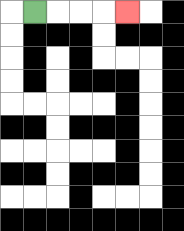{'start': '[1, 0]', 'end': '[5, 0]', 'path_directions': 'R,R,R,R', 'path_coordinates': '[[1, 0], [2, 0], [3, 0], [4, 0], [5, 0]]'}